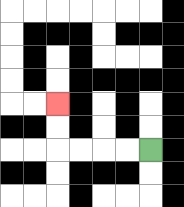{'start': '[6, 6]', 'end': '[2, 4]', 'path_directions': 'L,L,L,L,U,U', 'path_coordinates': '[[6, 6], [5, 6], [4, 6], [3, 6], [2, 6], [2, 5], [2, 4]]'}